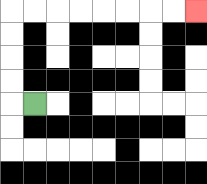{'start': '[1, 4]', 'end': '[8, 0]', 'path_directions': 'L,U,U,U,U,R,R,R,R,R,R,R,R', 'path_coordinates': '[[1, 4], [0, 4], [0, 3], [0, 2], [0, 1], [0, 0], [1, 0], [2, 0], [3, 0], [4, 0], [5, 0], [6, 0], [7, 0], [8, 0]]'}